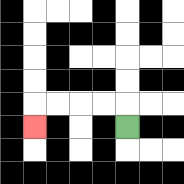{'start': '[5, 5]', 'end': '[1, 5]', 'path_directions': 'U,L,L,L,L,D', 'path_coordinates': '[[5, 5], [5, 4], [4, 4], [3, 4], [2, 4], [1, 4], [1, 5]]'}